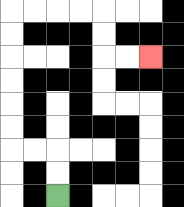{'start': '[2, 8]', 'end': '[6, 2]', 'path_directions': 'U,U,L,L,U,U,U,U,U,U,R,R,R,R,D,D,R,R', 'path_coordinates': '[[2, 8], [2, 7], [2, 6], [1, 6], [0, 6], [0, 5], [0, 4], [0, 3], [0, 2], [0, 1], [0, 0], [1, 0], [2, 0], [3, 0], [4, 0], [4, 1], [4, 2], [5, 2], [6, 2]]'}